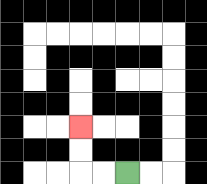{'start': '[5, 7]', 'end': '[3, 5]', 'path_directions': 'L,L,U,U', 'path_coordinates': '[[5, 7], [4, 7], [3, 7], [3, 6], [3, 5]]'}